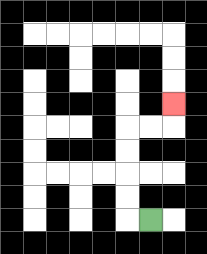{'start': '[6, 9]', 'end': '[7, 4]', 'path_directions': 'L,U,U,U,U,R,R,U', 'path_coordinates': '[[6, 9], [5, 9], [5, 8], [5, 7], [5, 6], [5, 5], [6, 5], [7, 5], [7, 4]]'}